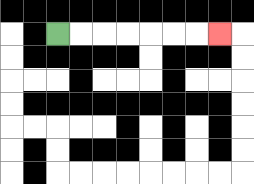{'start': '[2, 1]', 'end': '[9, 1]', 'path_directions': 'R,R,R,R,R,R,R', 'path_coordinates': '[[2, 1], [3, 1], [4, 1], [5, 1], [6, 1], [7, 1], [8, 1], [9, 1]]'}